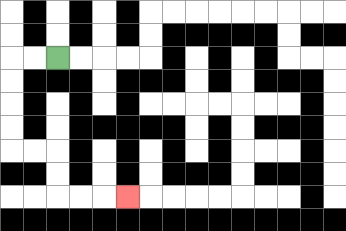{'start': '[2, 2]', 'end': '[5, 8]', 'path_directions': 'L,L,D,D,D,D,R,R,D,D,R,R,R', 'path_coordinates': '[[2, 2], [1, 2], [0, 2], [0, 3], [0, 4], [0, 5], [0, 6], [1, 6], [2, 6], [2, 7], [2, 8], [3, 8], [4, 8], [5, 8]]'}